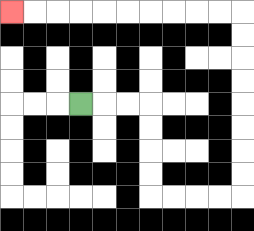{'start': '[3, 4]', 'end': '[0, 0]', 'path_directions': 'R,R,R,D,D,D,D,R,R,R,R,U,U,U,U,U,U,U,U,L,L,L,L,L,L,L,L,L,L', 'path_coordinates': '[[3, 4], [4, 4], [5, 4], [6, 4], [6, 5], [6, 6], [6, 7], [6, 8], [7, 8], [8, 8], [9, 8], [10, 8], [10, 7], [10, 6], [10, 5], [10, 4], [10, 3], [10, 2], [10, 1], [10, 0], [9, 0], [8, 0], [7, 0], [6, 0], [5, 0], [4, 0], [3, 0], [2, 0], [1, 0], [0, 0]]'}